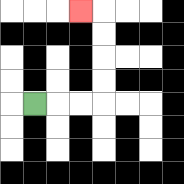{'start': '[1, 4]', 'end': '[3, 0]', 'path_directions': 'R,R,R,U,U,U,U,L', 'path_coordinates': '[[1, 4], [2, 4], [3, 4], [4, 4], [4, 3], [4, 2], [4, 1], [4, 0], [3, 0]]'}